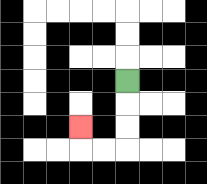{'start': '[5, 3]', 'end': '[3, 5]', 'path_directions': 'D,D,D,L,L,U', 'path_coordinates': '[[5, 3], [5, 4], [5, 5], [5, 6], [4, 6], [3, 6], [3, 5]]'}